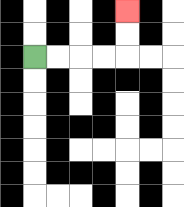{'start': '[1, 2]', 'end': '[5, 0]', 'path_directions': 'R,R,R,R,U,U', 'path_coordinates': '[[1, 2], [2, 2], [3, 2], [4, 2], [5, 2], [5, 1], [5, 0]]'}